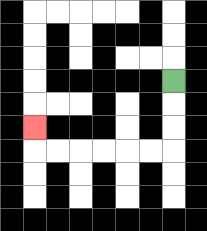{'start': '[7, 3]', 'end': '[1, 5]', 'path_directions': 'D,D,D,L,L,L,L,L,L,U', 'path_coordinates': '[[7, 3], [7, 4], [7, 5], [7, 6], [6, 6], [5, 6], [4, 6], [3, 6], [2, 6], [1, 6], [1, 5]]'}